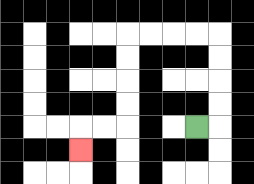{'start': '[8, 5]', 'end': '[3, 6]', 'path_directions': 'R,U,U,U,U,L,L,L,L,D,D,D,D,L,L,D', 'path_coordinates': '[[8, 5], [9, 5], [9, 4], [9, 3], [9, 2], [9, 1], [8, 1], [7, 1], [6, 1], [5, 1], [5, 2], [5, 3], [5, 4], [5, 5], [4, 5], [3, 5], [3, 6]]'}